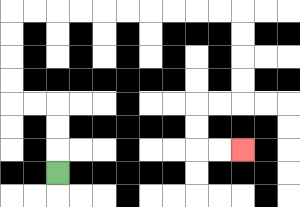{'start': '[2, 7]', 'end': '[10, 6]', 'path_directions': 'U,U,U,L,L,U,U,U,U,R,R,R,R,R,R,R,R,R,R,D,D,D,D,L,L,D,D,R,R', 'path_coordinates': '[[2, 7], [2, 6], [2, 5], [2, 4], [1, 4], [0, 4], [0, 3], [0, 2], [0, 1], [0, 0], [1, 0], [2, 0], [3, 0], [4, 0], [5, 0], [6, 0], [7, 0], [8, 0], [9, 0], [10, 0], [10, 1], [10, 2], [10, 3], [10, 4], [9, 4], [8, 4], [8, 5], [8, 6], [9, 6], [10, 6]]'}